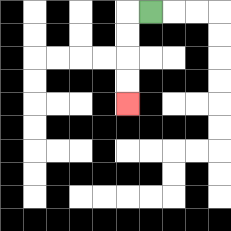{'start': '[6, 0]', 'end': '[5, 4]', 'path_directions': 'L,D,D,D,D', 'path_coordinates': '[[6, 0], [5, 0], [5, 1], [5, 2], [5, 3], [5, 4]]'}